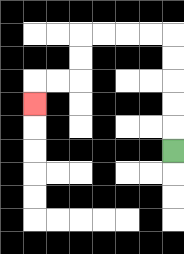{'start': '[7, 6]', 'end': '[1, 4]', 'path_directions': 'U,U,U,U,U,L,L,L,L,D,D,L,L,D', 'path_coordinates': '[[7, 6], [7, 5], [7, 4], [7, 3], [7, 2], [7, 1], [6, 1], [5, 1], [4, 1], [3, 1], [3, 2], [3, 3], [2, 3], [1, 3], [1, 4]]'}